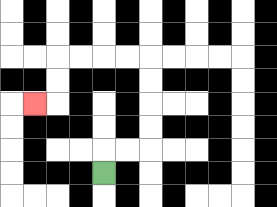{'start': '[4, 7]', 'end': '[1, 4]', 'path_directions': 'U,R,R,U,U,U,U,L,L,L,L,D,D,L', 'path_coordinates': '[[4, 7], [4, 6], [5, 6], [6, 6], [6, 5], [6, 4], [6, 3], [6, 2], [5, 2], [4, 2], [3, 2], [2, 2], [2, 3], [2, 4], [1, 4]]'}